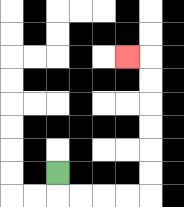{'start': '[2, 7]', 'end': '[5, 2]', 'path_directions': 'D,R,R,R,R,U,U,U,U,U,U,L', 'path_coordinates': '[[2, 7], [2, 8], [3, 8], [4, 8], [5, 8], [6, 8], [6, 7], [6, 6], [6, 5], [6, 4], [6, 3], [6, 2], [5, 2]]'}